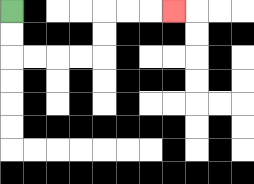{'start': '[0, 0]', 'end': '[7, 0]', 'path_directions': 'D,D,R,R,R,R,U,U,R,R,R', 'path_coordinates': '[[0, 0], [0, 1], [0, 2], [1, 2], [2, 2], [3, 2], [4, 2], [4, 1], [4, 0], [5, 0], [6, 0], [7, 0]]'}